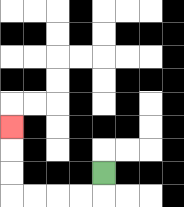{'start': '[4, 7]', 'end': '[0, 5]', 'path_directions': 'D,L,L,L,L,U,U,U', 'path_coordinates': '[[4, 7], [4, 8], [3, 8], [2, 8], [1, 8], [0, 8], [0, 7], [0, 6], [0, 5]]'}